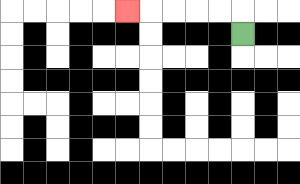{'start': '[10, 1]', 'end': '[5, 0]', 'path_directions': 'U,L,L,L,L,L', 'path_coordinates': '[[10, 1], [10, 0], [9, 0], [8, 0], [7, 0], [6, 0], [5, 0]]'}